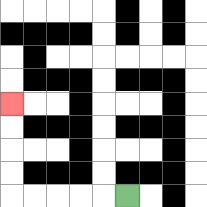{'start': '[5, 8]', 'end': '[0, 4]', 'path_directions': 'L,L,L,L,L,U,U,U,U', 'path_coordinates': '[[5, 8], [4, 8], [3, 8], [2, 8], [1, 8], [0, 8], [0, 7], [0, 6], [0, 5], [0, 4]]'}